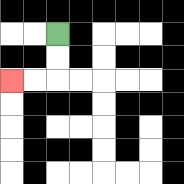{'start': '[2, 1]', 'end': '[0, 3]', 'path_directions': 'D,D,L,L', 'path_coordinates': '[[2, 1], [2, 2], [2, 3], [1, 3], [0, 3]]'}